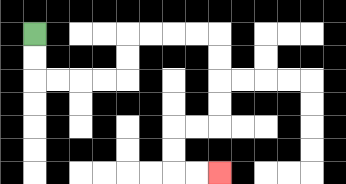{'start': '[1, 1]', 'end': '[9, 7]', 'path_directions': 'D,D,R,R,R,R,U,U,R,R,R,R,D,D,D,D,L,L,D,D,R,R', 'path_coordinates': '[[1, 1], [1, 2], [1, 3], [2, 3], [3, 3], [4, 3], [5, 3], [5, 2], [5, 1], [6, 1], [7, 1], [8, 1], [9, 1], [9, 2], [9, 3], [9, 4], [9, 5], [8, 5], [7, 5], [7, 6], [7, 7], [8, 7], [9, 7]]'}